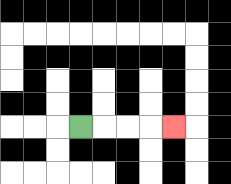{'start': '[3, 5]', 'end': '[7, 5]', 'path_directions': 'R,R,R,R', 'path_coordinates': '[[3, 5], [4, 5], [5, 5], [6, 5], [7, 5]]'}